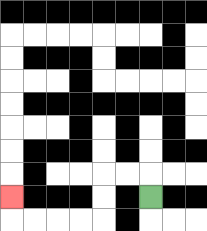{'start': '[6, 8]', 'end': '[0, 8]', 'path_directions': 'U,L,L,D,D,L,L,L,L,U', 'path_coordinates': '[[6, 8], [6, 7], [5, 7], [4, 7], [4, 8], [4, 9], [3, 9], [2, 9], [1, 9], [0, 9], [0, 8]]'}